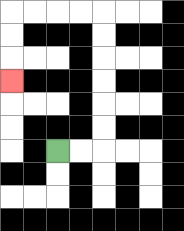{'start': '[2, 6]', 'end': '[0, 3]', 'path_directions': 'R,R,U,U,U,U,U,U,L,L,L,L,D,D,D', 'path_coordinates': '[[2, 6], [3, 6], [4, 6], [4, 5], [4, 4], [4, 3], [4, 2], [4, 1], [4, 0], [3, 0], [2, 0], [1, 0], [0, 0], [0, 1], [0, 2], [0, 3]]'}